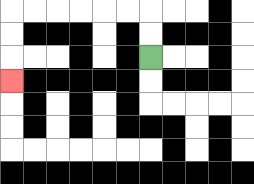{'start': '[6, 2]', 'end': '[0, 3]', 'path_directions': 'U,U,L,L,L,L,L,L,D,D,D', 'path_coordinates': '[[6, 2], [6, 1], [6, 0], [5, 0], [4, 0], [3, 0], [2, 0], [1, 0], [0, 0], [0, 1], [0, 2], [0, 3]]'}